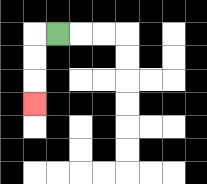{'start': '[2, 1]', 'end': '[1, 4]', 'path_directions': 'L,D,D,D', 'path_coordinates': '[[2, 1], [1, 1], [1, 2], [1, 3], [1, 4]]'}